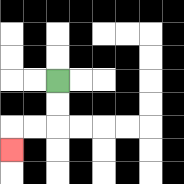{'start': '[2, 3]', 'end': '[0, 6]', 'path_directions': 'D,D,L,L,D', 'path_coordinates': '[[2, 3], [2, 4], [2, 5], [1, 5], [0, 5], [0, 6]]'}